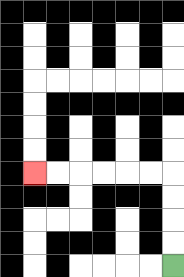{'start': '[7, 11]', 'end': '[1, 7]', 'path_directions': 'U,U,U,U,L,L,L,L,L,L', 'path_coordinates': '[[7, 11], [7, 10], [7, 9], [7, 8], [7, 7], [6, 7], [5, 7], [4, 7], [3, 7], [2, 7], [1, 7]]'}